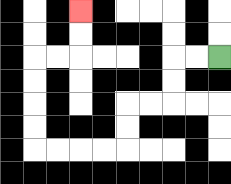{'start': '[9, 2]', 'end': '[3, 0]', 'path_directions': 'L,L,D,D,L,L,D,D,L,L,L,L,U,U,U,U,R,R,U,U', 'path_coordinates': '[[9, 2], [8, 2], [7, 2], [7, 3], [7, 4], [6, 4], [5, 4], [5, 5], [5, 6], [4, 6], [3, 6], [2, 6], [1, 6], [1, 5], [1, 4], [1, 3], [1, 2], [2, 2], [3, 2], [3, 1], [3, 0]]'}